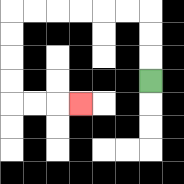{'start': '[6, 3]', 'end': '[3, 4]', 'path_directions': 'U,U,U,L,L,L,L,L,L,D,D,D,D,R,R,R', 'path_coordinates': '[[6, 3], [6, 2], [6, 1], [6, 0], [5, 0], [4, 0], [3, 0], [2, 0], [1, 0], [0, 0], [0, 1], [0, 2], [0, 3], [0, 4], [1, 4], [2, 4], [3, 4]]'}